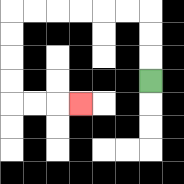{'start': '[6, 3]', 'end': '[3, 4]', 'path_directions': 'U,U,U,L,L,L,L,L,L,D,D,D,D,R,R,R', 'path_coordinates': '[[6, 3], [6, 2], [6, 1], [6, 0], [5, 0], [4, 0], [3, 0], [2, 0], [1, 0], [0, 0], [0, 1], [0, 2], [0, 3], [0, 4], [1, 4], [2, 4], [3, 4]]'}